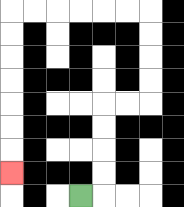{'start': '[3, 8]', 'end': '[0, 7]', 'path_directions': 'R,U,U,U,U,R,R,U,U,U,U,L,L,L,L,L,L,D,D,D,D,D,D,D', 'path_coordinates': '[[3, 8], [4, 8], [4, 7], [4, 6], [4, 5], [4, 4], [5, 4], [6, 4], [6, 3], [6, 2], [6, 1], [6, 0], [5, 0], [4, 0], [3, 0], [2, 0], [1, 0], [0, 0], [0, 1], [0, 2], [0, 3], [0, 4], [0, 5], [0, 6], [0, 7]]'}